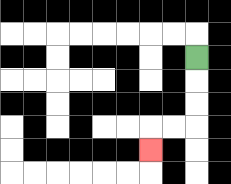{'start': '[8, 2]', 'end': '[6, 6]', 'path_directions': 'D,D,D,L,L,D', 'path_coordinates': '[[8, 2], [8, 3], [8, 4], [8, 5], [7, 5], [6, 5], [6, 6]]'}